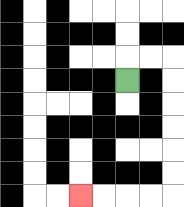{'start': '[5, 3]', 'end': '[3, 8]', 'path_directions': 'U,R,R,D,D,D,D,D,D,L,L,L,L', 'path_coordinates': '[[5, 3], [5, 2], [6, 2], [7, 2], [7, 3], [7, 4], [7, 5], [7, 6], [7, 7], [7, 8], [6, 8], [5, 8], [4, 8], [3, 8]]'}